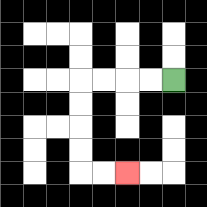{'start': '[7, 3]', 'end': '[5, 7]', 'path_directions': 'L,L,L,L,D,D,D,D,R,R', 'path_coordinates': '[[7, 3], [6, 3], [5, 3], [4, 3], [3, 3], [3, 4], [3, 5], [3, 6], [3, 7], [4, 7], [5, 7]]'}